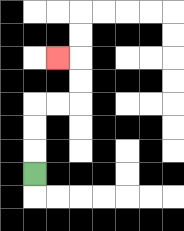{'start': '[1, 7]', 'end': '[2, 2]', 'path_directions': 'U,U,U,R,R,U,U,L', 'path_coordinates': '[[1, 7], [1, 6], [1, 5], [1, 4], [2, 4], [3, 4], [3, 3], [3, 2], [2, 2]]'}